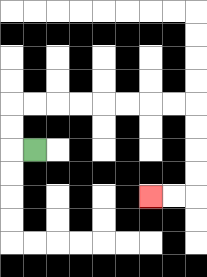{'start': '[1, 6]', 'end': '[6, 8]', 'path_directions': 'L,U,U,R,R,R,R,R,R,R,R,D,D,D,D,L,L', 'path_coordinates': '[[1, 6], [0, 6], [0, 5], [0, 4], [1, 4], [2, 4], [3, 4], [4, 4], [5, 4], [6, 4], [7, 4], [8, 4], [8, 5], [8, 6], [8, 7], [8, 8], [7, 8], [6, 8]]'}